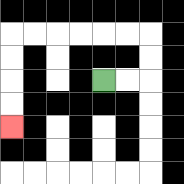{'start': '[4, 3]', 'end': '[0, 5]', 'path_directions': 'R,R,U,U,L,L,L,L,L,L,D,D,D,D', 'path_coordinates': '[[4, 3], [5, 3], [6, 3], [6, 2], [6, 1], [5, 1], [4, 1], [3, 1], [2, 1], [1, 1], [0, 1], [0, 2], [0, 3], [0, 4], [0, 5]]'}